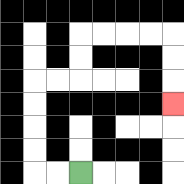{'start': '[3, 7]', 'end': '[7, 4]', 'path_directions': 'L,L,U,U,U,U,R,R,U,U,R,R,R,R,D,D,D', 'path_coordinates': '[[3, 7], [2, 7], [1, 7], [1, 6], [1, 5], [1, 4], [1, 3], [2, 3], [3, 3], [3, 2], [3, 1], [4, 1], [5, 1], [6, 1], [7, 1], [7, 2], [7, 3], [7, 4]]'}